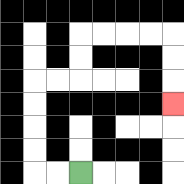{'start': '[3, 7]', 'end': '[7, 4]', 'path_directions': 'L,L,U,U,U,U,R,R,U,U,R,R,R,R,D,D,D', 'path_coordinates': '[[3, 7], [2, 7], [1, 7], [1, 6], [1, 5], [1, 4], [1, 3], [2, 3], [3, 3], [3, 2], [3, 1], [4, 1], [5, 1], [6, 1], [7, 1], [7, 2], [7, 3], [7, 4]]'}